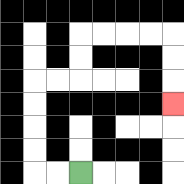{'start': '[3, 7]', 'end': '[7, 4]', 'path_directions': 'L,L,U,U,U,U,R,R,U,U,R,R,R,R,D,D,D', 'path_coordinates': '[[3, 7], [2, 7], [1, 7], [1, 6], [1, 5], [1, 4], [1, 3], [2, 3], [3, 3], [3, 2], [3, 1], [4, 1], [5, 1], [6, 1], [7, 1], [7, 2], [7, 3], [7, 4]]'}